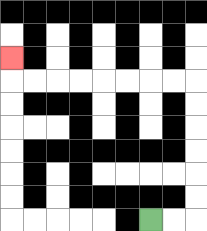{'start': '[6, 9]', 'end': '[0, 2]', 'path_directions': 'R,R,U,U,U,U,U,U,L,L,L,L,L,L,L,L,U', 'path_coordinates': '[[6, 9], [7, 9], [8, 9], [8, 8], [8, 7], [8, 6], [8, 5], [8, 4], [8, 3], [7, 3], [6, 3], [5, 3], [4, 3], [3, 3], [2, 3], [1, 3], [0, 3], [0, 2]]'}